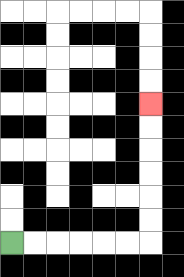{'start': '[0, 10]', 'end': '[6, 4]', 'path_directions': 'R,R,R,R,R,R,U,U,U,U,U,U', 'path_coordinates': '[[0, 10], [1, 10], [2, 10], [3, 10], [4, 10], [5, 10], [6, 10], [6, 9], [6, 8], [6, 7], [6, 6], [6, 5], [6, 4]]'}